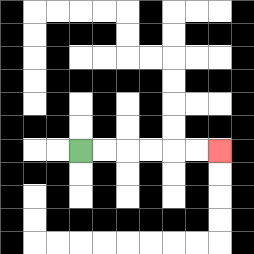{'start': '[3, 6]', 'end': '[9, 6]', 'path_directions': 'R,R,R,R,R,R', 'path_coordinates': '[[3, 6], [4, 6], [5, 6], [6, 6], [7, 6], [8, 6], [9, 6]]'}